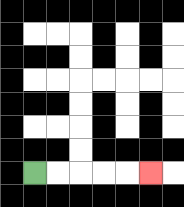{'start': '[1, 7]', 'end': '[6, 7]', 'path_directions': 'R,R,R,R,R', 'path_coordinates': '[[1, 7], [2, 7], [3, 7], [4, 7], [5, 7], [6, 7]]'}